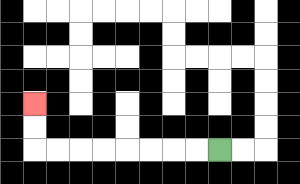{'start': '[9, 6]', 'end': '[1, 4]', 'path_directions': 'L,L,L,L,L,L,L,L,U,U', 'path_coordinates': '[[9, 6], [8, 6], [7, 6], [6, 6], [5, 6], [4, 6], [3, 6], [2, 6], [1, 6], [1, 5], [1, 4]]'}